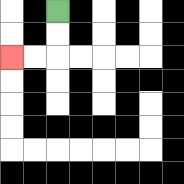{'start': '[2, 0]', 'end': '[0, 2]', 'path_directions': 'D,D,L,L', 'path_coordinates': '[[2, 0], [2, 1], [2, 2], [1, 2], [0, 2]]'}